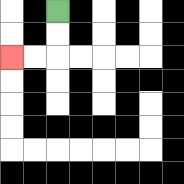{'start': '[2, 0]', 'end': '[0, 2]', 'path_directions': 'D,D,L,L', 'path_coordinates': '[[2, 0], [2, 1], [2, 2], [1, 2], [0, 2]]'}